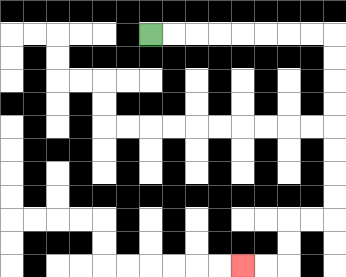{'start': '[6, 1]', 'end': '[10, 11]', 'path_directions': 'R,R,R,R,R,R,R,R,D,D,D,D,D,D,D,D,L,L,D,D,L,L', 'path_coordinates': '[[6, 1], [7, 1], [8, 1], [9, 1], [10, 1], [11, 1], [12, 1], [13, 1], [14, 1], [14, 2], [14, 3], [14, 4], [14, 5], [14, 6], [14, 7], [14, 8], [14, 9], [13, 9], [12, 9], [12, 10], [12, 11], [11, 11], [10, 11]]'}